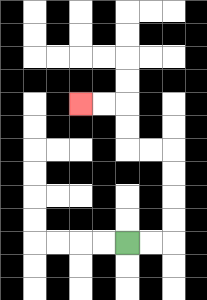{'start': '[5, 10]', 'end': '[3, 4]', 'path_directions': 'R,R,U,U,U,U,L,L,U,U,L,L', 'path_coordinates': '[[5, 10], [6, 10], [7, 10], [7, 9], [7, 8], [7, 7], [7, 6], [6, 6], [5, 6], [5, 5], [5, 4], [4, 4], [3, 4]]'}